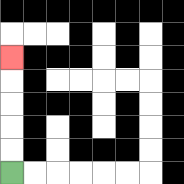{'start': '[0, 7]', 'end': '[0, 2]', 'path_directions': 'U,U,U,U,U', 'path_coordinates': '[[0, 7], [0, 6], [0, 5], [0, 4], [0, 3], [0, 2]]'}